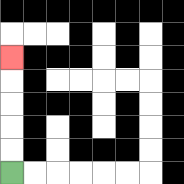{'start': '[0, 7]', 'end': '[0, 2]', 'path_directions': 'U,U,U,U,U', 'path_coordinates': '[[0, 7], [0, 6], [0, 5], [0, 4], [0, 3], [0, 2]]'}